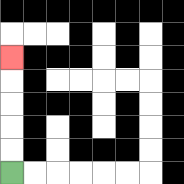{'start': '[0, 7]', 'end': '[0, 2]', 'path_directions': 'U,U,U,U,U', 'path_coordinates': '[[0, 7], [0, 6], [0, 5], [0, 4], [0, 3], [0, 2]]'}